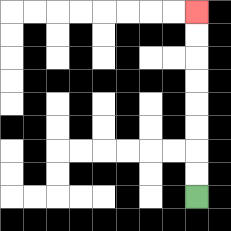{'start': '[8, 8]', 'end': '[8, 0]', 'path_directions': 'U,U,U,U,U,U,U,U', 'path_coordinates': '[[8, 8], [8, 7], [8, 6], [8, 5], [8, 4], [8, 3], [8, 2], [8, 1], [8, 0]]'}